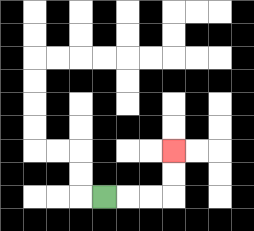{'start': '[4, 8]', 'end': '[7, 6]', 'path_directions': 'R,R,R,U,U', 'path_coordinates': '[[4, 8], [5, 8], [6, 8], [7, 8], [7, 7], [7, 6]]'}